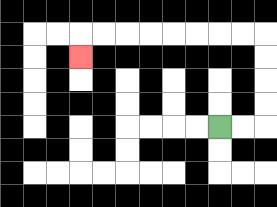{'start': '[9, 5]', 'end': '[3, 2]', 'path_directions': 'R,R,U,U,U,U,L,L,L,L,L,L,L,L,D', 'path_coordinates': '[[9, 5], [10, 5], [11, 5], [11, 4], [11, 3], [11, 2], [11, 1], [10, 1], [9, 1], [8, 1], [7, 1], [6, 1], [5, 1], [4, 1], [3, 1], [3, 2]]'}